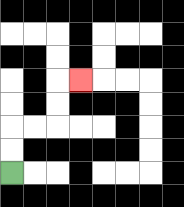{'start': '[0, 7]', 'end': '[3, 3]', 'path_directions': 'U,U,R,R,U,U,R', 'path_coordinates': '[[0, 7], [0, 6], [0, 5], [1, 5], [2, 5], [2, 4], [2, 3], [3, 3]]'}